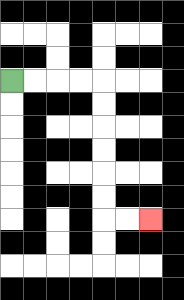{'start': '[0, 3]', 'end': '[6, 9]', 'path_directions': 'R,R,R,R,D,D,D,D,D,D,R,R', 'path_coordinates': '[[0, 3], [1, 3], [2, 3], [3, 3], [4, 3], [4, 4], [4, 5], [4, 6], [4, 7], [4, 8], [4, 9], [5, 9], [6, 9]]'}